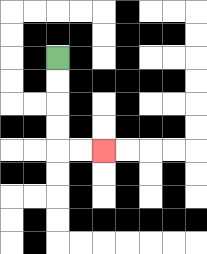{'start': '[2, 2]', 'end': '[4, 6]', 'path_directions': 'D,D,D,D,R,R', 'path_coordinates': '[[2, 2], [2, 3], [2, 4], [2, 5], [2, 6], [3, 6], [4, 6]]'}